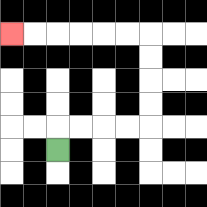{'start': '[2, 6]', 'end': '[0, 1]', 'path_directions': 'U,R,R,R,R,U,U,U,U,L,L,L,L,L,L', 'path_coordinates': '[[2, 6], [2, 5], [3, 5], [4, 5], [5, 5], [6, 5], [6, 4], [6, 3], [6, 2], [6, 1], [5, 1], [4, 1], [3, 1], [2, 1], [1, 1], [0, 1]]'}